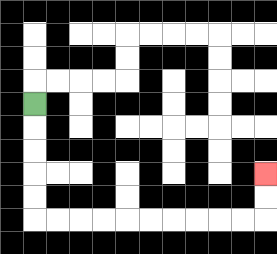{'start': '[1, 4]', 'end': '[11, 7]', 'path_directions': 'D,D,D,D,D,R,R,R,R,R,R,R,R,R,R,U,U', 'path_coordinates': '[[1, 4], [1, 5], [1, 6], [1, 7], [1, 8], [1, 9], [2, 9], [3, 9], [4, 9], [5, 9], [6, 9], [7, 9], [8, 9], [9, 9], [10, 9], [11, 9], [11, 8], [11, 7]]'}